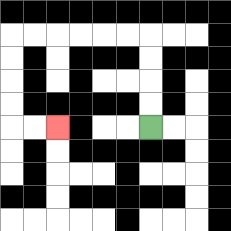{'start': '[6, 5]', 'end': '[2, 5]', 'path_directions': 'U,U,U,U,L,L,L,L,L,L,D,D,D,D,R,R', 'path_coordinates': '[[6, 5], [6, 4], [6, 3], [6, 2], [6, 1], [5, 1], [4, 1], [3, 1], [2, 1], [1, 1], [0, 1], [0, 2], [0, 3], [0, 4], [0, 5], [1, 5], [2, 5]]'}